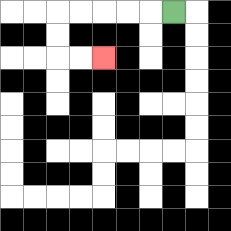{'start': '[7, 0]', 'end': '[4, 2]', 'path_directions': 'L,L,L,L,L,D,D,R,R', 'path_coordinates': '[[7, 0], [6, 0], [5, 0], [4, 0], [3, 0], [2, 0], [2, 1], [2, 2], [3, 2], [4, 2]]'}